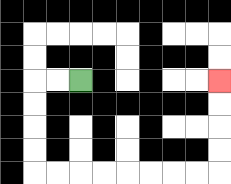{'start': '[3, 3]', 'end': '[9, 3]', 'path_directions': 'L,L,D,D,D,D,R,R,R,R,R,R,R,R,U,U,U,U', 'path_coordinates': '[[3, 3], [2, 3], [1, 3], [1, 4], [1, 5], [1, 6], [1, 7], [2, 7], [3, 7], [4, 7], [5, 7], [6, 7], [7, 7], [8, 7], [9, 7], [9, 6], [9, 5], [9, 4], [9, 3]]'}